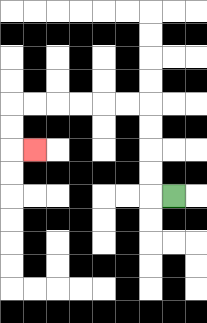{'start': '[7, 8]', 'end': '[1, 6]', 'path_directions': 'L,U,U,U,U,L,L,L,L,L,L,D,D,R', 'path_coordinates': '[[7, 8], [6, 8], [6, 7], [6, 6], [6, 5], [6, 4], [5, 4], [4, 4], [3, 4], [2, 4], [1, 4], [0, 4], [0, 5], [0, 6], [1, 6]]'}